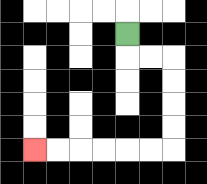{'start': '[5, 1]', 'end': '[1, 6]', 'path_directions': 'D,R,R,D,D,D,D,L,L,L,L,L,L', 'path_coordinates': '[[5, 1], [5, 2], [6, 2], [7, 2], [7, 3], [7, 4], [7, 5], [7, 6], [6, 6], [5, 6], [4, 6], [3, 6], [2, 6], [1, 6]]'}